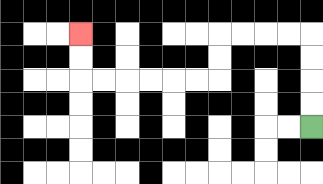{'start': '[13, 5]', 'end': '[3, 1]', 'path_directions': 'U,U,U,U,L,L,L,L,D,D,L,L,L,L,L,L,U,U', 'path_coordinates': '[[13, 5], [13, 4], [13, 3], [13, 2], [13, 1], [12, 1], [11, 1], [10, 1], [9, 1], [9, 2], [9, 3], [8, 3], [7, 3], [6, 3], [5, 3], [4, 3], [3, 3], [3, 2], [3, 1]]'}